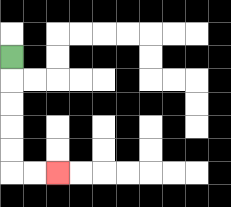{'start': '[0, 2]', 'end': '[2, 7]', 'path_directions': 'D,D,D,D,D,R,R', 'path_coordinates': '[[0, 2], [0, 3], [0, 4], [0, 5], [0, 6], [0, 7], [1, 7], [2, 7]]'}